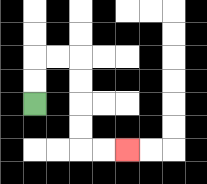{'start': '[1, 4]', 'end': '[5, 6]', 'path_directions': 'U,U,R,R,D,D,D,D,R,R', 'path_coordinates': '[[1, 4], [1, 3], [1, 2], [2, 2], [3, 2], [3, 3], [3, 4], [3, 5], [3, 6], [4, 6], [5, 6]]'}